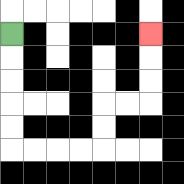{'start': '[0, 1]', 'end': '[6, 1]', 'path_directions': 'D,D,D,D,D,R,R,R,R,U,U,R,R,U,U,U', 'path_coordinates': '[[0, 1], [0, 2], [0, 3], [0, 4], [0, 5], [0, 6], [1, 6], [2, 6], [3, 6], [4, 6], [4, 5], [4, 4], [5, 4], [6, 4], [6, 3], [6, 2], [6, 1]]'}